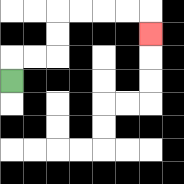{'start': '[0, 3]', 'end': '[6, 1]', 'path_directions': 'U,R,R,U,U,R,R,R,R,D', 'path_coordinates': '[[0, 3], [0, 2], [1, 2], [2, 2], [2, 1], [2, 0], [3, 0], [4, 0], [5, 0], [6, 0], [6, 1]]'}